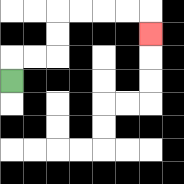{'start': '[0, 3]', 'end': '[6, 1]', 'path_directions': 'U,R,R,U,U,R,R,R,R,D', 'path_coordinates': '[[0, 3], [0, 2], [1, 2], [2, 2], [2, 1], [2, 0], [3, 0], [4, 0], [5, 0], [6, 0], [6, 1]]'}